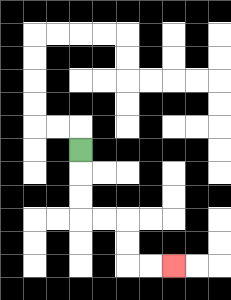{'start': '[3, 6]', 'end': '[7, 11]', 'path_directions': 'D,D,D,R,R,D,D,R,R', 'path_coordinates': '[[3, 6], [3, 7], [3, 8], [3, 9], [4, 9], [5, 9], [5, 10], [5, 11], [6, 11], [7, 11]]'}